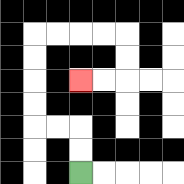{'start': '[3, 7]', 'end': '[3, 3]', 'path_directions': 'U,U,L,L,U,U,U,U,R,R,R,R,D,D,L,L', 'path_coordinates': '[[3, 7], [3, 6], [3, 5], [2, 5], [1, 5], [1, 4], [1, 3], [1, 2], [1, 1], [2, 1], [3, 1], [4, 1], [5, 1], [5, 2], [5, 3], [4, 3], [3, 3]]'}